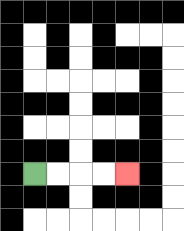{'start': '[1, 7]', 'end': '[5, 7]', 'path_directions': 'R,R,R,R', 'path_coordinates': '[[1, 7], [2, 7], [3, 7], [4, 7], [5, 7]]'}